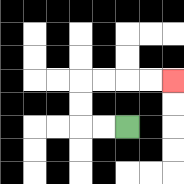{'start': '[5, 5]', 'end': '[7, 3]', 'path_directions': 'L,L,U,U,R,R,R,R', 'path_coordinates': '[[5, 5], [4, 5], [3, 5], [3, 4], [3, 3], [4, 3], [5, 3], [6, 3], [7, 3]]'}